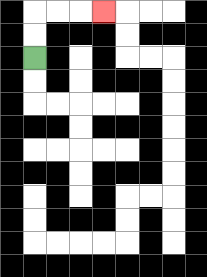{'start': '[1, 2]', 'end': '[4, 0]', 'path_directions': 'U,U,R,R,R', 'path_coordinates': '[[1, 2], [1, 1], [1, 0], [2, 0], [3, 0], [4, 0]]'}